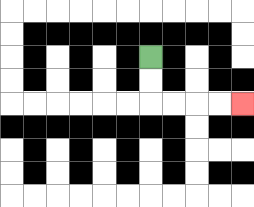{'start': '[6, 2]', 'end': '[10, 4]', 'path_directions': 'D,D,R,R,R,R', 'path_coordinates': '[[6, 2], [6, 3], [6, 4], [7, 4], [8, 4], [9, 4], [10, 4]]'}